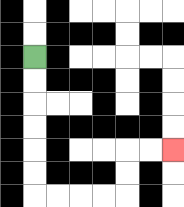{'start': '[1, 2]', 'end': '[7, 6]', 'path_directions': 'D,D,D,D,D,D,R,R,R,R,U,U,R,R', 'path_coordinates': '[[1, 2], [1, 3], [1, 4], [1, 5], [1, 6], [1, 7], [1, 8], [2, 8], [3, 8], [4, 8], [5, 8], [5, 7], [5, 6], [6, 6], [7, 6]]'}